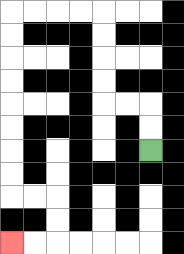{'start': '[6, 6]', 'end': '[0, 10]', 'path_directions': 'U,U,L,L,U,U,U,U,L,L,L,L,D,D,D,D,D,D,D,D,R,R,D,D,L,L', 'path_coordinates': '[[6, 6], [6, 5], [6, 4], [5, 4], [4, 4], [4, 3], [4, 2], [4, 1], [4, 0], [3, 0], [2, 0], [1, 0], [0, 0], [0, 1], [0, 2], [0, 3], [0, 4], [0, 5], [0, 6], [0, 7], [0, 8], [1, 8], [2, 8], [2, 9], [2, 10], [1, 10], [0, 10]]'}